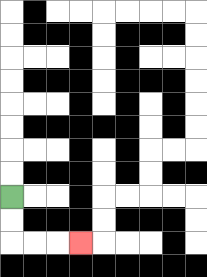{'start': '[0, 8]', 'end': '[3, 10]', 'path_directions': 'D,D,R,R,R', 'path_coordinates': '[[0, 8], [0, 9], [0, 10], [1, 10], [2, 10], [3, 10]]'}